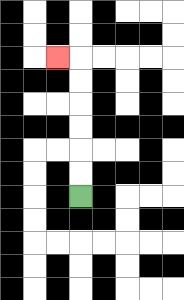{'start': '[3, 8]', 'end': '[2, 2]', 'path_directions': 'U,U,U,U,U,U,L', 'path_coordinates': '[[3, 8], [3, 7], [3, 6], [3, 5], [3, 4], [3, 3], [3, 2], [2, 2]]'}